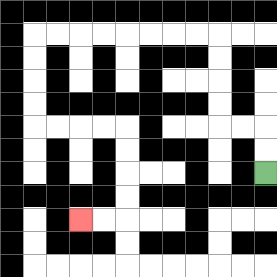{'start': '[11, 7]', 'end': '[3, 9]', 'path_directions': 'U,U,L,L,U,U,U,U,L,L,L,L,L,L,L,L,D,D,D,D,R,R,R,R,D,D,D,D,L,L', 'path_coordinates': '[[11, 7], [11, 6], [11, 5], [10, 5], [9, 5], [9, 4], [9, 3], [9, 2], [9, 1], [8, 1], [7, 1], [6, 1], [5, 1], [4, 1], [3, 1], [2, 1], [1, 1], [1, 2], [1, 3], [1, 4], [1, 5], [2, 5], [3, 5], [4, 5], [5, 5], [5, 6], [5, 7], [5, 8], [5, 9], [4, 9], [3, 9]]'}